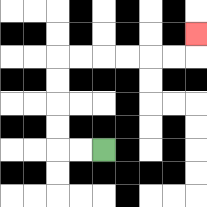{'start': '[4, 6]', 'end': '[8, 1]', 'path_directions': 'L,L,U,U,U,U,R,R,R,R,R,R,U', 'path_coordinates': '[[4, 6], [3, 6], [2, 6], [2, 5], [2, 4], [2, 3], [2, 2], [3, 2], [4, 2], [5, 2], [6, 2], [7, 2], [8, 2], [8, 1]]'}